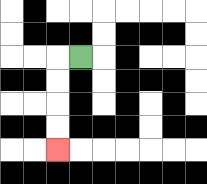{'start': '[3, 2]', 'end': '[2, 6]', 'path_directions': 'L,D,D,D,D', 'path_coordinates': '[[3, 2], [2, 2], [2, 3], [2, 4], [2, 5], [2, 6]]'}